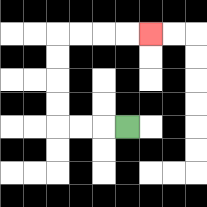{'start': '[5, 5]', 'end': '[6, 1]', 'path_directions': 'L,L,L,U,U,U,U,R,R,R,R', 'path_coordinates': '[[5, 5], [4, 5], [3, 5], [2, 5], [2, 4], [2, 3], [2, 2], [2, 1], [3, 1], [4, 1], [5, 1], [6, 1]]'}